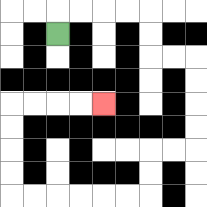{'start': '[2, 1]', 'end': '[4, 4]', 'path_directions': 'U,R,R,R,R,D,D,R,R,D,D,D,D,L,L,D,D,L,L,L,L,L,L,U,U,U,U,R,R,R,R', 'path_coordinates': '[[2, 1], [2, 0], [3, 0], [4, 0], [5, 0], [6, 0], [6, 1], [6, 2], [7, 2], [8, 2], [8, 3], [8, 4], [8, 5], [8, 6], [7, 6], [6, 6], [6, 7], [6, 8], [5, 8], [4, 8], [3, 8], [2, 8], [1, 8], [0, 8], [0, 7], [0, 6], [0, 5], [0, 4], [1, 4], [2, 4], [3, 4], [4, 4]]'}